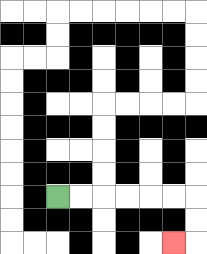{'start': '[2, 8]', 'end': '[7, 10]', 'path_directions': 'R,R,R,R,R,R,D,D,L', 'path_coordinates': '[[2, 8], [3, 8], [4, 8], [5, 8], [6, 8], [7, 8], [8, 8], [8, 9], [8, 10], [7, 10]]'}